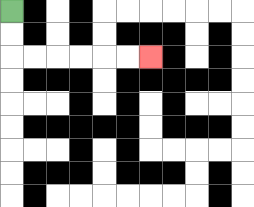{'start': '[0, 0]', 'end': '[6, 2]', 'path_directions': 'D,D,R,R,R,R,R,R', 'path_coordinates': '[[0, 0], [0, 1], [0, 2], [1, 2], [2, 2], [3, 2], [4, 2], [5, 2], [6, 2]]'}